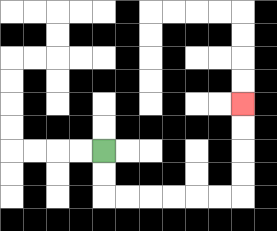{'start': '[4, 6]', 'end': '[10, 4]', 'path_directions': 'D,D,R,R,R,R,R,R,U,U,U,U', 'path_coordinates': '[[4, 6], [4, 7], [4, 8], [5, 8], [6, 8], [7, 8], [8, 8], [9, 8], [10, 8], [10, 7], [10, 6], [10, 5], [10, 4]]'}